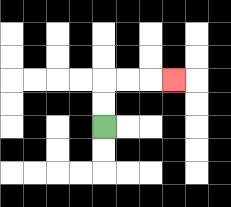{'start': '[4, 5]', 'end': '[7, 3]', 'path_directions': 'U,U,R,R,R', 'path_coordinates': '[[4, 5], [4, 4], [4, 3], [5, 3], [6, 3], [7, 3]]'}